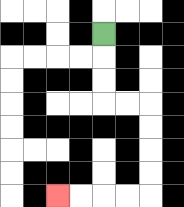{'start': '[4, 1]', 'end': '[2, 8]', 'path_directions': 'D,D,D,R,R,D,D,D,D,L,L,L,L', 'path_coordinates': '[[4, 1], [4, 2], [4, 3], [4, 4], [5, 4], [6, 4], [6, 5], [6, 6], [6, 7], [6, 8], [5, 8], [4, 8], [3, 8], [2, 8]]'}